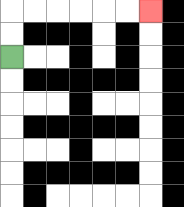{'start': '[0, 2]', 'end': '[6, 0]', 'path_directions': 'U,U,R,R,R,R,R,R', 'path_coordinates': '[[0, 2], [0, 1], [0, 0], [1, 0], [2, 0], [3, 0], [4, 0], [5, 0], [6, 0]]'}